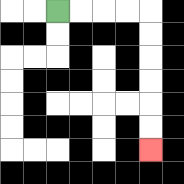{'start': '[2, 0]', 'end': '[6, 6]', 'path_directions': 'R,R,R,R,D,D,D,D,D,D', 'path_coordinates': '[[2, 0], [3, 0], [4, 0], [5, 0], [6, 0], [6, 1], [6, 2], [6, 3], [6, 4], [6, 5], [6, 6]]'}